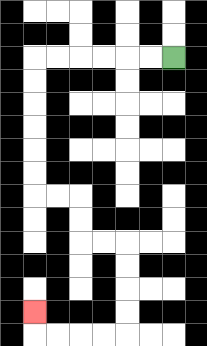{'start': '[7, 2]', 'end': '[1, 13]', 'path_directions': 'L,L,L,L,L,L,D,D,D,D,D,D,R,R,D,D,R,R,D,D,D,D,L,L,L,L,U', 'path_coordinates': '[[7, 2], [6, 2], [5, 2], [4, 2], [3, 2], [2, 2], [1, 2], [1, 3], [1, 4], [1, 5], [1, 6], [1, 7], [1, 8], [2, 8], [3, 8], [3, 9], [3, 10], [4, 10], [5, 10], [5, 11], [5, 12], [5, 13], [5, 14], [4, 14], [3, 14], [2, 14], [1, 14], [1, 13]]'}